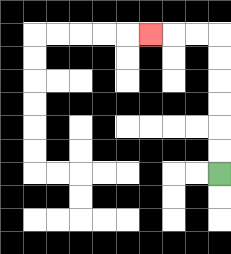{'start': '[9, 7]', 'end': '[6, 1]', 'path_directions': 'U,U,U,U,U,U,L,L,L', 'path_coordinates': '[[9, 7], [9, 6], [9, 5], [9, 4], [9, 3], [9, 2], [9, 1], [8, 1], [7, 1], [6, 1]]'}